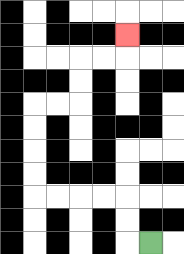{'start': '[6, 10]', 'end': '[5, 1]', 'path_directions': 'L,U,U,L,L,L,L,U,U,U,U,R,R,U,U,R,R,U', 'path_coordinates': '[[6, 10], [5, 10], [5, 9], [5, 8], [4, 8], [3, 8], [2, 8], [1, 8], [1, 7], [1, 6], [1, 5], [1, 4], [2, 4], [3, 4], [3, 3], [3, 2], [4, 2], [5, 2], [5, 1]]'}